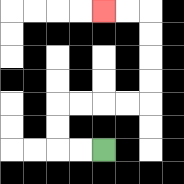{'start': '[4, 6]', 'end': '[4, 0]', 'path_directions': 'L,L,U,U,R,R,R,R,U,U,U,U,L,L', 'path_coordinates': '[[4, 6], [3, 6], [2, 6], [2, 5], [2, 4], [3, 4], [4, 4], [5, 4], [6, 4], [6, 3], [6, 2], [6, 1], [6, 0], [5, 0], [4, 0]]'}